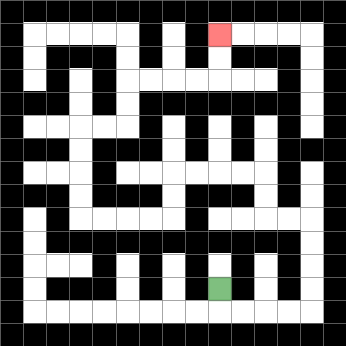{'start': '[9, 12]', 'end': '[9, 1]', 'path_directions': 'D,R,R,R,R,U,U,U,U,L,L,U,U,L,L,L,L,D,D,L,L,L,L,U,U,U,U,R,R,U,U,R,R,R,R,U,U', 'path_coordinates': '[[9, 12], [9, 13], [10, 13], [11, 13], [12, 13], [13, 13], [13, 12], [13, 11], [13, 10], [13, 9], [12, 9], [11, 9], [11, 8], [11, 7], [10, 7], [9, 7], [8, 7], [7, 7], [7, 8], [7, 9], [6, 9], [5, 9], [4, 9], [3, 9], [3, 8], [3, 7], [3, 6], [3, 5], [4, 5], [5, 5], [5, 4], [5, 3], [6, 3], [7, 3], [8, 3], [9, 3], [9, 2], [9, 1]]'}